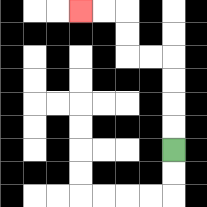{'start': '[7, 6]', 'end': '[3, 0]', 'path_directions': 'U,U,U,U,L,L,U,U,L,L', 'path_coordinates': '[[7, 6], [7, 5], [7, 4], [7, 3], [7, 2], [6, 2], [5, 2], [5, 1], [5, 0], [4, 0], [3, 0]]'}